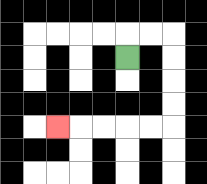{'start': '[5, 2]', 'end': '[2, 5]', 'path_directions': 'U,R,R,D,D,D,D,L,L,L,L,L', 'path_coordinates': '[[5, 2], [5, 1], [6, 1], [7, 1], [7, 2], [7, 3], [7, 4], [7, 5], [6, 5], [5, 5], [4, 5], [3, 5], [2, 5]]'}